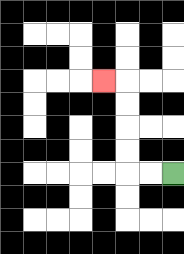{'start': '[7, 7]', 'end': '[4, 3]', 'path_directions': 'L,L,U,U,U,U,L', 'path_coordinates': '[[7, 7], [6, 7], [5, 7], [5, 6], [5, 5], [5, 4], [5, 3], [4, 3]]'}